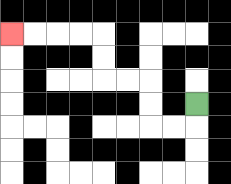{'start': '[8, 4]', 'end': '[0, 1]', 'path_directions': 'D,L,L,U,U,L,L,U,U,L,L,L,L', 'path_coordinates': '[[8, 4], [8, 5], [7, 5], [6, 5], [6, 4], [6, 3], [5, 3], [4, 3], [4, 2], [4, 1], [3, 1], [2, 1], [1, 1], [0, 1]]'}